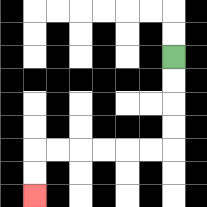{'start': '[7, 2]', 'end': '[1, 8]', 'path_directions': 'D,D,D,D,L,L,L,L,L,L,D,D', 'path_coordinates': '[[7, 2], [7, 3], [7, 4], [7, 5], [7, 6], [6, 6], [5, 6], [4, 6], [3, 6], [2, 6], [1, 6], [1, 7], [1, 8]]'}